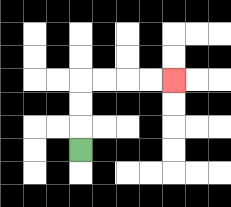{'start': '[3, 6]', 'end': '[7, 3]', 'path_directions': 'U,U,U,R,R,R,R', 'path_coordinates': '[[3, 6], [3, 5], [3, 4], [3, 3], [4, 3], [5, 3], [6, 3], [7, 3]]'}